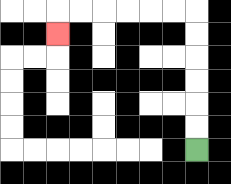{'start': '[8, 6]', 'end': '[2, 1]', 'path_directions': 'U,U,U,U,U,U,L,L,L,L,L,L,D', 'path_coordinates': '[[8, 6], [8, 5], [8, 4], [8, 3], [8, 2], [8, 1], [8, 0], [7, 0], [6, 0], [5, 0], [4, 0], [3, 0], [2, 0], [2, 1]]'}